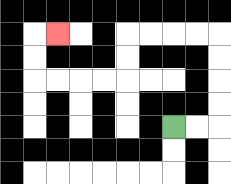{'start': '[7, 5]', 'end': '[2, 1]', 'path_directions': 'R,R,U,U,U,U,L,L,L,L,D,D,L,L,L,L,U,U,R', 'path_coordinates': '[[7, 5], [8, 5], [9, 5], [9, 4], [9, 3], [9, 2], [9, 1], [8, 1], [7, 1], [6, 1], [5, 1], [5, 2], [5, 3], [4, 3], [3, 3], [2, 3], [1, 3], [1, 2], [1, 1], [2, 1]]'}